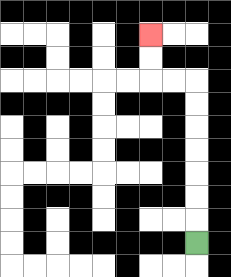{'start': '[8, 10]', 'end': '[6, 1]', 'path_directions': 'U,U,U,U,U,U,U,L,L,U,U', 'path_coordinates': '[[8, 10], [8, 9], [8, 8], [8, 7], [8, 6], [8, 5], [8, 4], [8, 3], [7, 3], [6, 3], [6, 2], [6, 1]]'}